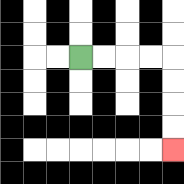{'start': '[3, 2]', 'end': '[7, 6]', 'path_directions': 'R,R,R,R,D,D,D,D', 'path_coordinates': '[[3, 2], [4, 2], [5, 2], [6, 2], [7, 2], [7, 3], [7, 4], [7, 5], [7, 6]]'}